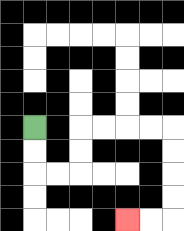{'start': '[1, 5]', 'end': '[5, 9]', 'path_directions': 'D,D,R,R,U,U,R,R,R,R,D,D,D,D,L,L', 'path_coordinates': '[[1, 5], [1, 6], [1, 7], [2, 7], [3, 7], [3, 6], [3, 5], [4, 5], [5, 5], [6, 5], [7, 5], [7, 6], [7, 7], [7, 8], [7, 9], [6, 9], [5, 9]]'}